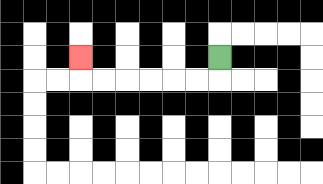{'start': '[9, 2]', 'end': '[3, 2]', 'path_directions': 'D,L,L,L,L,L,L,U', 'path_coordinates': '[[9, 2], [9, 3], [8, 3], [7, 3], [6, 3], [5, 3], [4, 3], [3, 3], [3, 2]]'}